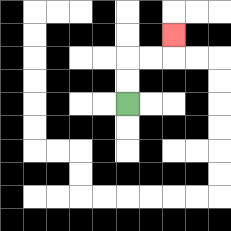{'start': '[5, 4]', 'end': '[7, 1]', 'path_directions': 'U,U,R,R,U', 'path_coordinates': '[[5, 4], [5, 3], [5, 2], [6, 2], [7, 2], [7, 1]]'}